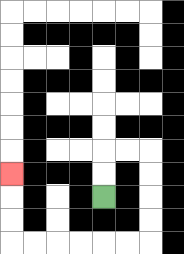{'start': '[4, 8]', 'end': '[0, 7]', 'path_directions': 'U,U,R,R,D,D,D,D,L,L,L,L,L,L,U,U,U', 'path_coordinates': '[[4, 8], [4, 7], [4, 6], [5, 6], [6, 6], [6, 7], [6, 8], [6, 9], [6, 10], [5, 10], [4, 10], [3, 10], [2, 10], [1, 10], [0, 10], [0, 9], [0, 8], [0, 7]]'}